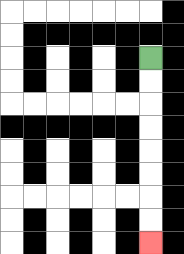{'start': '[6, 2]', 'end': '[6, 10]', 'path_directions': 'D,D,D,D,D,D,D,D', 'path_coordinates': '[[6, 2], [6, 3], [6, 4], [6, 5], [6, 6], [6, 7], [6, 8], [6, 9], [6, 10]]'}